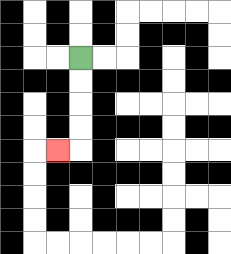{'start': '[3, 2]', 'end': '[2, 6]', 'path_directions': 'D,D,D,D,L', 'path_coordinates': '[[3, 2], [3, 3], [3, 4], [3, 5], [3, 6], [2, 6]]'}